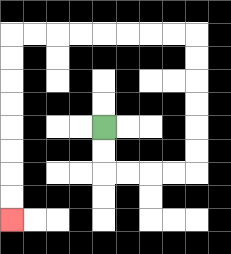{'start': '[4, 5]', 'end': '[0, 9]', 'path_directions': 'D,D,R,R,R,R,U,U,U,U,U,U,L,L,L,L,L,L,L,L,D,D,D,D,D,D,D,D', 'path_coordinates': '[[4, 5], [4, 6], [4, 7], [5, 7], [6, 7], [7, 7], [8, 7], [8, 6], [8, 5], [8, 4], [8, 3], [8, 2], [8, 1], [7, 1], [6, 1], [5, 1], [4, 1], [3, 1], [2, 1], [1, 1], [0, 1], [0, 2], [0, 3], [0, 4], [0, 5], [0, 6], [0, 7], [0, 8], [0, 9]]'}